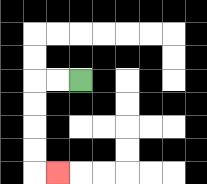{'start': '[3, 3]', 'end': '[2, 7]', 'path_directions': 'L,L,D,D,D,D,R', 'path_coordinates': '[[3, 3], [2, 3], [1, 3], [1, 4], [1, 5], [1, 6], [1, 7], [2, 7]]'}